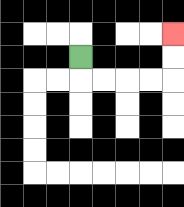{'start': '[3, 2]', 'end': '[7, 1]', 'path_directions': 'D,R,R,R,R,U,U', 'path_coordinates': '[[3, 2], [3, 3], [4, 3], [5, 3], [6, 3], [7, 3], [7, 2], [7, 1]]'}